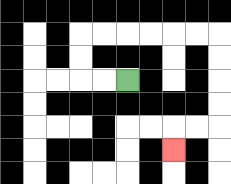{'start': '[5, 3]', 'end': '[7, 6]', 'path_directions': 'L,L,U,U,R,R,R,R,R,R,D,D,D,D,L,L,D', 'path_coordinates': '[[5, 3], [4, 3], [3, 3], [3, 2], [3, 1], [4, 1], [5, 1], [6, 1], [7, 1], [8, 1], [9, 1], [9, 2], [9, 3], [9, 4], [9, 5], [8, 5], [7, 5], [7, 6]]'}